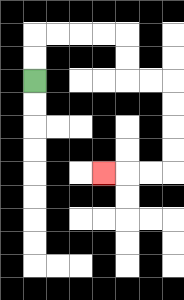{'start': '[1, 3]', 'end': '[4, 7]', 'path_directions': 'U,U,R,R,R,R,D,D,R,R,D,D,D,D,L,L,L', 'path_coordinates': '[[1, 3], [1, 2], [1, 1], [2, 1], [3, 1], [4, 1], [5, 1], [5, 2], [5, 3], [6, 3], [7, 3], [7, 4], [7, 5], [7, 6], [7, 7], [6, 7], [5, 7], [4, 7]]'}